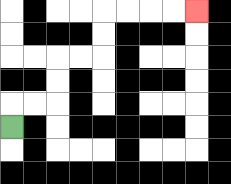{'start': '[0, 5]', 'end': '[8, 0]', 'path_directions': 'U,R,R,U,U,R,R,U,U,R,R,R,R', 'path_coordinates': '[[0, 5], [0, 4], [1, 4], [2, 4], [2, 3], [2, 2], [3, 2], [4, 2], [4, 1], [4, 0], [5, 0], [6, 0], [7, 0], [8, 0]]'}